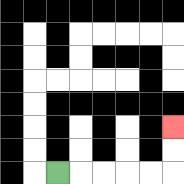{'start': '[2, 7]', 'end': '[7, 5]', 'path_directions': 'R,R,R,R,R,U,U', 'path_coordinates': '[[2, 7], [3, 7], [4, 7], [5, 7], [6, 7], [7, 7], [7, 6], [7, 5]]'}